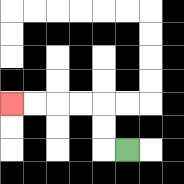{'start': '[5, 6]', 'end': '[0, 4]', 'path_directions': 'L,U,U,L,L,L,L', 'path_coordinates': '[[5, 6], [4, 6], [4, 5], [4, 4], [3, 4], [2, 4], [1, 4], [0, 4]]'}